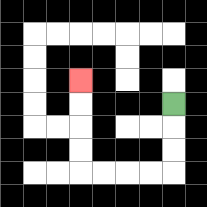{'start': '[7, 4]', 'end': '[3, 3]', 'path_directions': 'D,D,D,L,L,L,L,U,U,U,U', 'path_coordinates': '[[7, 4], [7, 5], [7, 6], [7, 7], [6, 7], [5, 7], [4, 7], [3, 7], [3, 6], [3, 5], [3, 4], [3, 3]]'}